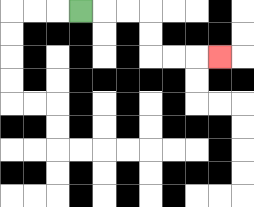{'start': '[3, 0]', 'end': '[9, 2]', 'path_directions': 'R,R,R,D,D,R,R,R', 'path_coordinates': '[[3, 0], [4, 0], [5, 0], [6, 0], [6, 1], [6, 2], [7, 2], [8, 2], [9, 2]]'}